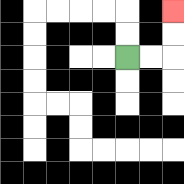{'start': '[5, 2]', 'end': '[7, 0]', 'path_directions': 'R,R,U,U', 'path_coordinates': '[[5, 2], [6, 2], [7, 2], [7, 1], [7, 0]]'}